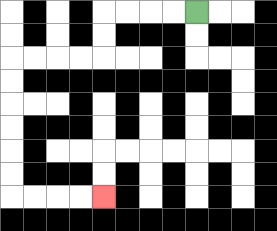{'start': '[8, 0]', 'end': '[4, 8]', 'path_directions': 'L,L,L,L,D,D,L,L,L,L,D,D,D,D,D,D,R,R,R,R', 'path_coordinates': '[[8, 0], [7, 0], [6, 0], [5, 0], [4, 0], [4, 1], [4, 2], [3, 2], [2, 2], [1, 2], [0, 2], [0, 3], [0, 4], [0, 5], [0, 6], [0, 7], [0, 8], [1, 8], [2, 8], [3, 8], [4, 8]]'}